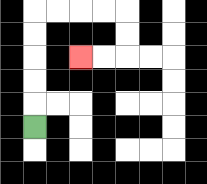{'start': '[1, 5]', 'end': '[3, 2]', 'path_directions': 'U,U,U,U,U,R,R,R,R,D,D,L,L', 'path_coordinates': '[[1, 5], [1, 4], [1, 3], [1, 2], [1, 1], [1, 0], [2, 0], [3, 0], [4, 0], [5, 0], [5, 1], [5, 2], [4, 2], [3, 2]]'}